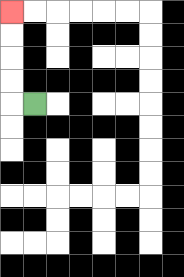{'start': '[1, 4]', 'end': '[0, 0]', 'path_directions': 'L,U,U,U,U', 'path_coordinates': '[[1, 4], [0, 4], [0, 3], [0, 2], [0, 1], [0, 0]]'}